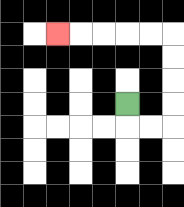{'start': '[5, 4]', 'end': '[2, 1]', 'path_directions': 'D,R,R,U,U,U,U,L,L,L,L,L', 'path_coordinates': '[[5, 4], [5, 5], [6, 5], [7, 5], [7, 4], [7, 3], [7, 2], [7, 1], [6, 1], [5, 1], [4, 1], [3, 1], [2, 1]]'}